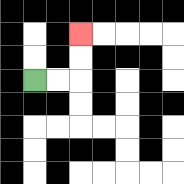{'start': '[1, 3]', 'end': '[3, 1]', 'path_directions': 'R,R,U,U', 'path_coordinates': '[[1, 3], [2, 3], [3, 3], [3, 2], [3, 1]]'}